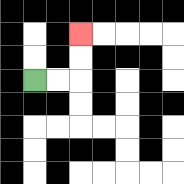{'start': '[1, 3]', 'end': '[3, 1]', 'path_directions': 'R,R,U,U', 'path_coordinates': '[[1, 3], [2, 3], [3, 3], [3, 2], [3, 1]]'}